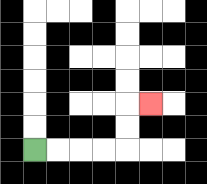{'start': '[1, 6]', 'end': '[6, 4]', 'path_directions': 'R,R,R,R,U,U,R', 'path_coordinates': '[[1, 6], [2, 6], [3, 6], [4, 6], [5, 6], [5, 5], [5, 4], [6, 4]]'}